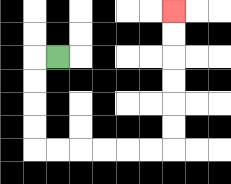{'start': '[2, 2]', 'end': '[7, 0]', 'path_directions': 'L,D,D,D,D,R,R,R,R,R,R,U,U,U,U,U,U', 'path_coordinates': '[[2, 2], [1, 2], [1, 3], [1, 4], [1, 5], [1, 6], [2, 6], [3, 6], [4, 6], [5, 6], [6, 6], [7, 6], [7, 5], [7, 4], [7, 3], [7, 2], [7, 1], [7, 0]]'}